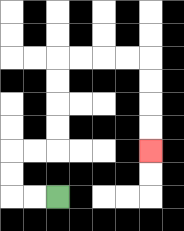{'start': '[2, 8]', 'end': '[6, 6]', 'path_directions': 'L,L,U,U,R,R,U,U,U,U,R,R,R,R,D,D,D,D', 'path_coordinates': '[[2, 8], [1, 8], [0, 8], [0, 7], [0, 6], [1, 6], [2, 6], [2, 5], [2, 4], [2, 3], [2, 2], [3, 2], [4, 2], [5, 2], [6, 2], [6, 3], [6, 4], [6, 5], [6, 6]]'}